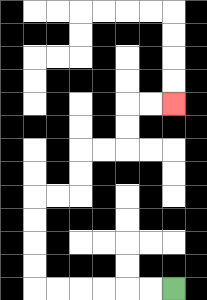{'start': '[7, 12]', 'end': '[7, 4]', 'path_directions': 'L,L,L,L,L,L,U,U,U,U,R,R,U,U,R,R,U,U,R,R', 'path_coordinates': '[[7, 12], [6, 12], [5, 12], [4, 12], [3, 12], [2, 12], [1, 12], [1, 11], [1, 10], [1, 9], [1, 8], [2, 8], [3, 8], [3, 7], [3, 6], [4, 6], [5, 6], [5, 5], [5, 4], [6, 4], [7, 4]]'}